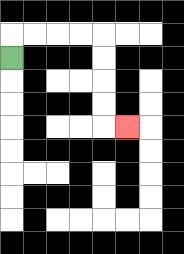{'start': '[0, 2]', 'end': '[5, 5]', 'path_directions': 'U,R,R,R,R,D,D,D,D,R', 'path_coordinates': '[[0, 2], [0, 1], [1, 1], [2, 1], [3, 1], [4, 1], [4, 2], [4, 3], [4, 4], [4, 5], [5, 5]]'}